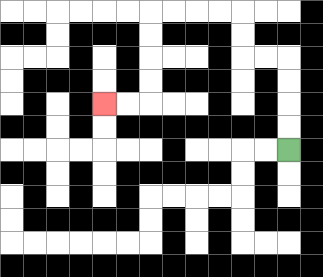{'start': '[12, 6]', 'end': '[4, 4]', 'path_directions': 'U,U,U,U,L,L,U,U,L,L,L,L,D,D,D,D,L,L', 'path_coordinates': '[[12, 6], [12, 5], [12, 4], [12, 3], [12, 2], [11, 2], [10, 2], [10, 1], [10, 0], [9, 0], [8, 0], [7, 0], [6, 0], [6, 1], [6, 2], [6, 3], [6, 4], [5, 4], [4, 4]]'}